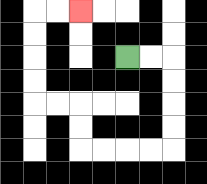{'start': '[5, 2]', 'end': '[3, 0]', 'path_directions': 'R,R,D,D,D,D,L,L,L,L,U,U,L,L,U,U,U,U,R,R', 'path_coordinates': '[[5, 2], [6, 2], [7, 2], [7, 3], [7, 4], [7, 5], [7, 6], [6, 6], [5, 6], [4, 6], [3, 6], [3, 5], [3, 4], [2, 4], [1, 4], [1, 3], [1, 2], [1, 1], [1, 0], [2, 0], [3, 0]]'}